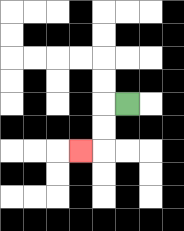{'start': '[5, 4]', 'end': '[3, 6]', 'path_directions': 'L,D,D,L', 'path_coordinates': '[[5, 4], [4, 4], [4, 5], [4, 6], [3, 6]]'}